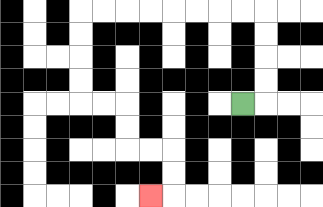{'start': '[10, 4]', 'end': '[6, 8]', 'path_directions': 'R,U,U,U,U,L,L,L,L,L,L,L,L,D,D,D,D,R,R,D,D,R,R,D,D,L', 'path_coordinates': '[[10, 4], [11, 4], [11, 3], [11, 2], [11, 1], [11, 0], [10, 0], [9, 0], [8, 0], [7, 0], [6, 0], [5, 0], [4, 0], [3, 0], [3, 1], [3, 2], [3, 3], [3, 4], [4, 4], [5, 4], [5, 5], [5, 6], [6, 6], [7, 6], [7, 7], [7, 8], [6, 8]]'}